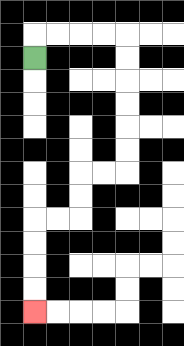{'start': '[1, 2]', 'end': '[1, 13]', 'path_directions': 'U,R,R,R,R,D,D,D,D,D,D,L,L,D,D,L,L,D,D,D,D', 'path_coordinates': '[[1, 2], [1, 1], [2, 1], [3, 1], [4, 1], [5, 1], [5, 2], [5, 3], [5, 4], [5, 5], [5, 6], [5, 7], [4, 7], [3, 7], [3, 8], [3, 9], [2, 9], [1, 9], [1, 10], [1, 11], [1, 12], [1, 13]]'}